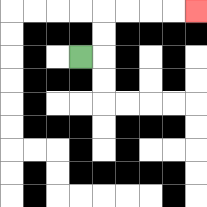{'start': '[3, 2]', 'end': '[8, 0]', 'path_directions': 'R,U,U,R,R,R,R', 'path_coordinates': '[[3, 2], [4, 2], [4, 1], [4, 0], [5, 0], [6, 0], [7, 0], [8, 0]]'}